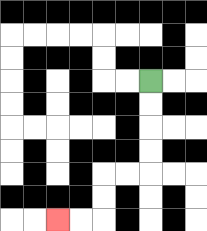{'start': '[6, 3]', 'end': '[2, 9]', 'path_directions': 'D,D,D,D,L,L,D,D,L,L', 'path_coordinates': '[[6, 3], [6, 4], [6, 5], [6, 6], [6, 7], [5, 7], [4, 7], [4, 8], [4, 9], [3, 9], [2, 9]]'}